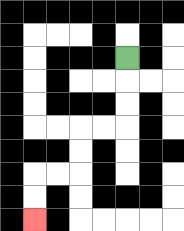{'start': '[5, 2]', 'end': '[1, 9]', 'path_directions': 'D,D,D,L,L,D,D,L,L,D,D', 'path_coordinates': '[[5, 2], [5, 3], [5, 4], [5, 5], [4, 5], [3, 5], [3, 6], [3, 7], [2, 7], [1, 7], [1, 8], [1, 9]]'}